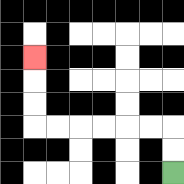{'start': '[7, 7]', 'end': '[1, 2]', 'path_directions': 'U,U,L,L,L,L,L,L,U,U,U', 'path_coordinates': '[[7, 7], [7, 6], [7, 5], [6, 5], [5, 5], [4, 5], [3, 5], [2, 5], [1, 5], [1, 4], [1, 3], [1, 2]]'}